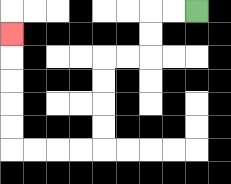{'start': '[8, 0]', 'end': '[0, 1]', 'path_directions': 'L,L,D,D,L,L,D,D,D,D,L,L,L,L,U,U,U,U,U', 'path_coordinates': '[[8, 0], [7, 0], [6, 0], [6, 1], [6, 2], [5, 2], [4, 2], [4, 3], [4, 4], [4, 5], [4, 6], [3, 6], [2, 6], [1, 6], [0, 6], [0, 5], [0, 4], [0, 3], [0, 2], [0, 1]]'}